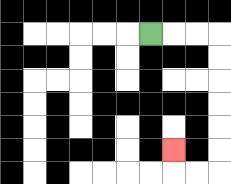{'start': '[6, 1]', 'end': '[7, 6]', 'path_directions': 'R,R,R,D,D,D,D,D,D,L,L,U', 'path_coordinates': '[[6, 1], [7, 1], [8, 1], [9, 1], [9, 2], [9, 3], [9, 4], [9, 5], [9, 6], [9, 7], [8, 7], [7, 7], [7, 6]]'}